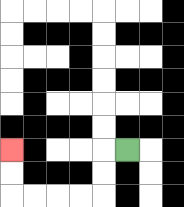{'start': '[5, 6]', 'end': '[0, 6]', 'path_directions': 'L,D,D,L,L,L,L,U,U', 'path_coordinates': '[[5, 6], [4, 6], [4, 7], [4, 8], [3, 8], [2, 8], [1, 8], [0, 8], [0, 7], [0, 6]]'}